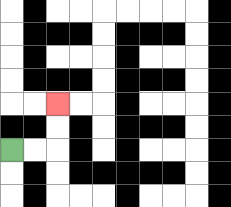{'start': '[0, 6]', 'end': '[2, 4]', 'path_directions': 'R,R,U,U', 'path_coordinates': '[[0, 6], [1, 6], [2, 6], [2, 5], [2, 4]]'}